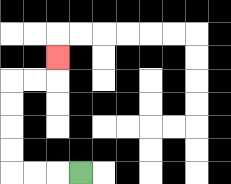{'start': '[3, 7]', 'end': '[2, 2]', 'path_directions': 'L,L,L,U,U,U,U,R,R,U', 'path_coordinates': '[[3, 7], [2, 7], [1, 7], [0, 7], [0, 6], [0, 5], [0, 4], [0, 3], [1, 3], [2, 3], [2, 2]]'}